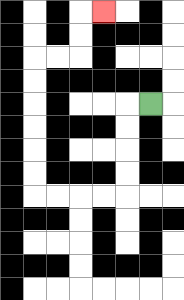{'start': '[6, 4]', 'end': '[4, 0]', 'path_directions': 'L,D,D,D,D,L,L,L,L,U,U,U,U,U,U,R,R,U,U,R', 'path_coordinates': '[[6, 4], [5, 4], [5, 5], [5, 6], [5, 7], [5, 8], [4, 8], [3, 8], [2, 8], [1, 8], [1, 7], [1, 6], [1, 5], [1, 4], [1, 3], [1, 2], [2, 2], [3, 2], [3, 1], [3, 0], [4, 0]]'}